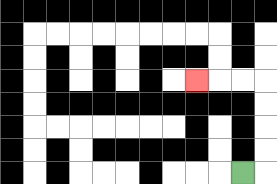{'start': '[10, 7]', 'end': '[8, 3]', 'path_directions': 'R,U,U,U,U,L,L,L', 'path_coordinates': '[[10, 7], [11, 7], [11, 6], [11, 5], [11, 4], [11, 3], [10, 3], [9, 3], [8, 3]]'}